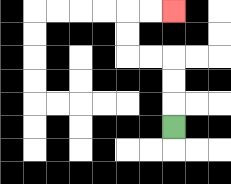{'start': '[7, 5]', 'end': '[7, 0]', 'path_directions': 'U,U,U,L,L,U,U,R,R', 'path_coordinates': '[[7, 5], [7, 4], [7, 3], [7, 2], [6, 2], [5, 2], [5, 1], [5, 0], [6, 0], [7, 0]]'}